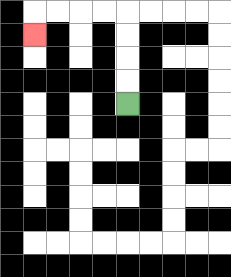{'start': '[5, 4]', 'end': '[1, 1]', 'path_directions': 'U,U,U,U,L,L,L,L,D', 'path_coordinates': '[[5, 4], [5, 3], [5, 2], [5, 1], [5, 0], [4, 0], [3, 0], [2, 0], [1, 0], [1, 1]]'}